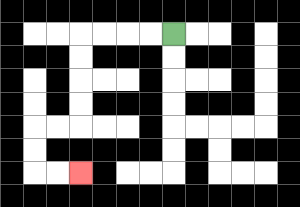{'start': '[7, 1]', 'end': '[3, 7]', 'path_directions': 'L,L,L,L,D,D,D,D,L,L,D,D,R,R', 'path_coordinates': '[[7, 1], [6, 1], [5, 1], [4, 1], [3, 1], [3, 2], [3, 3], [3, 4], [3, 5], [2, 5], [1, 5], [1, 6], [1, 7], [2, 7], [3, 7]]'}